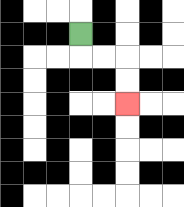{'start': '[3, 1]', 'end': '[5, 4]', 'path_directions': 'D,R,R,D,D', 'path_coordinates': '[[3, 1], [3, 2], [4, 2], [5, 2], [5, 3], [5, 4]]'}